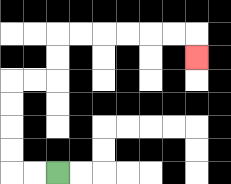{'start': '[2, 7]', 'end': '[8, 2]', 'path_directions': 'L,L,U,U,U,U,R,R,U,U,R,R,R,R,R,R,D', 'path_coordinates': '[[2, 7], [1, 7], [0, 7], [0, 6], [0, 5], [0, 4], [0, 3], [1, 3], [2, 3], [2, 2], [2, 1], [3, 1], [4, 1], [5, 1], [6, 1], [7, 1], [8, 1], [8, 2]]'}